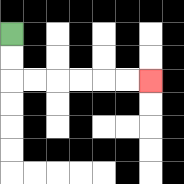{'start': '[0, 1]', 'end': '[6, 3]', 'path_directions': 'D,D,R,R,R,R,R,R', 'path_coordinates': '[[0, 1], [0, 2], [0, 3], [1, 3], [2, 3], [3, 3], [4, 3], [5, 3], [6, 3]]'}